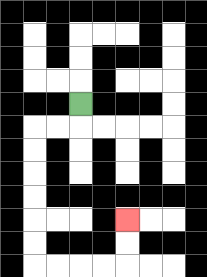{'start': '[3, 4]', 'end': '[5, 9]', 'path_directions': 'D,L,L,D,D,D,D,D,D,R,R,R,R,U,U', 'path_coordinates': '[[3, 4], [3, 5], [2, 5], [1, 5], [1, 6], [1, 7], [1, 8], [1, 9], [1, 10], [1, 11], [2, 11], [3, 11], [4, 11], [5, 11], [5, 10], [5, 9]]'}